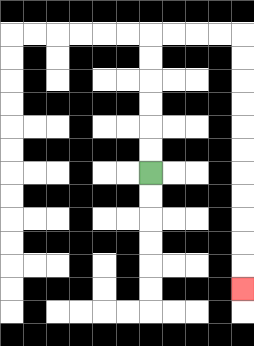{'start': '[6, 7]', 'end': '[10, 12]', 'path_directions': 'U,U,U,U,U,U,R,R,R,R,D,D,D,D,D,D,D,D,D,D,D', 'path_coordinates': '[[6, 7], [6, 6], [6, 5], [6, 4], [6, 3], [6, 2], [6, 1], [7, 1], [8, 1], [9, 1], [10, 1], [10, 2], [10, 3], [10, 4], [10, 5], [10, 6], [10, 7], [10, 8], [10, 9], [10, 10], [10, 11], [10, 12]]'}